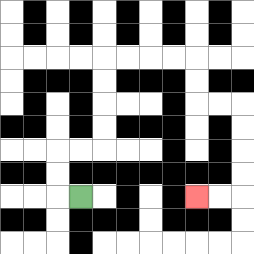{'start': '[3, 8]', 'end': '[8, 8]', 'path_directions': 'L,U,U,R,R,U,U,U,U,R,R,R,R,D,D,R,R,D,D,D,D,L,L', 'path_coordinates': '[[3, 8], [2, 8], [2, 7], [2, 6], [3, 6], [4, 6], [4, 5], [4, 4], [4, 3], [4, 2], [5, 2], [6, 2], [7, 2], [8, 2], [8, 3], [8, 4], [9, 4], [10, 4], [10, 5], [10, 6], [10, 7], [10, 8], [9, 8], [8, 8]]'}